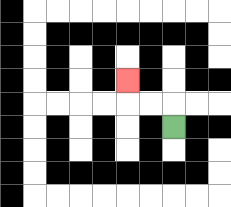{'start': '[7, 5]', 'end': '[5, 3]', 'path_directions': 'U,L,L,U', 'path_coordinates': '[[7, 5], [7, 4], [6, 4], [5, 4], [5, 3]]'}